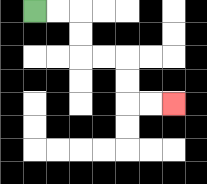{'start': '[1, 0]', 'end': '[7, 4]', 'path_directions': 'R,R,D,D,R,R,D,D,R,R', 'path_coordinates': '[[1, 0], [2, 0], [3, 0], [3, 1], [3, 2], [4, 2], [5, 2], [5, 3], [5, 4], [6, 4], [7, 4]]'}